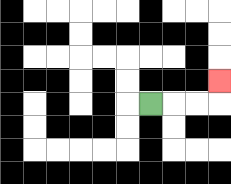{'start': '[6, 4]', 'end': '[9, 3]', 'path_directions': 'R,R,R,U', 'path_coordinates': '[[6, 4], [7, 4], [8, 4], [9, 4], [9, 3]]'}